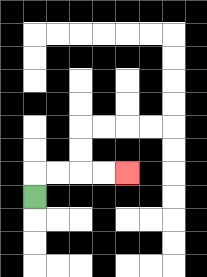{'start': '[1, 8]', 'end': '[5, 7]', 'path_directions': 'U,R,R,R,R', 'path_coordinates': '[[1, 8], [1, 7], [2, 7], [3, 7], [4, 7], [5, 7]]'}